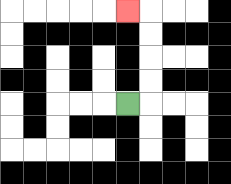{'start': '[5, 4]', 'end': '[5, 0]', 'path_directions': 'R,U,U,U,U,L', 'path_coordinates': '[[5, 4], [6, 4], [6, 3], [6, 2], [6, 1], [6, 0], [5, 0]]'}